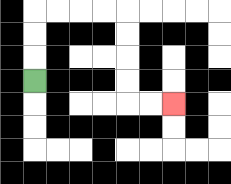{'start': '[1, 3]', 'end': '[7, 4]', 'path_directions': 'U,U,U,R,R,R,R,D,D,D,D,R,R', 'path_coordinates': '[[1, 3], [1, 2], [1, 1], [1, 0], [2, 0], [3, 0], [4, 0], [5, 0], [5, 1], [5, 2], [5, 3], [5, 4], [6, 4], [7, 4]]'}